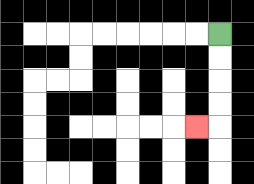{'start': '[9, 1]', 'end': '[8, 5]', 'path_directions': 'D,D,D,D,L', 'path_coordinates': '[[9, 1], [9, 2], [9, 3], [9, 4], [9, 5], [8, 5]]'}